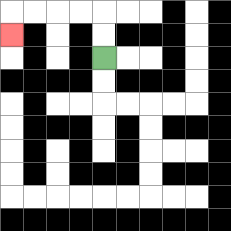{'start': '[4, 2]', 'end': '[0, 1]', 'path_directions': 'U,U,L,L,L,L,D', 'path_coordinates': '[[4, 2], [4, 1], [4, 0], [3, 0], [2, 0], [1, 0], [0, 0], [0, 1]]'}